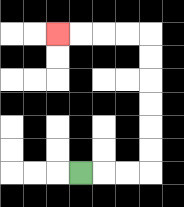{'start': '[3, 7]', 'end': '[2, 1]', 'path_directions': 'R,R,R,U,U,U,U,U,U,L,L,L,L', 'path_coordinates': '[[3, 7], [4, 7], [5, 7], [6, 7], [6, 6], [6, 5], [6, 4], [6, 3], [6, 2], [6, 1], [5, 1], [4, 1], [3, 1], [2, 1]]'}